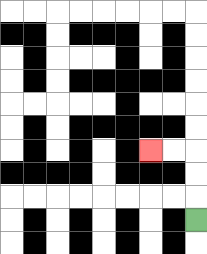{'start': '[8, 9]', 'end': '[6, 6]', 'path_directions': 'U,U,U,L,L', 'path_coordinates': '[[8, 9], [8, 8], [8, 7], [8, 6], [7, 6], [6, 6]]'}